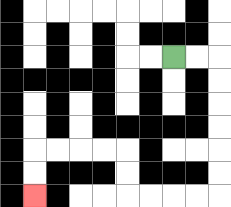{'start': '[7, 2]', 'end': '[1, 8]', 'path_directions': 'R,R,D,D,D,D,D,D,L,L,L,L,U,U,L,L,L,L,D,D', 'path_coordinates': '[[7, 2], [8, 2], [9, 2], [9, 3], [9, 4], [9, 5], [9, 6], [9, 7], [9, 8], [8, 8], [7, 8], [6, 8], [5, 8], [5, 7], [5, 6], [4, 6], [3, 6], [2, 6], [1, 6], [1, 7], [1, 8]]'}